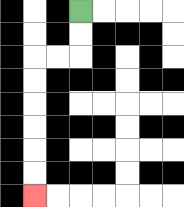{'start': '[3, 0]', 'end': '[1, 8]', 'path_directions': 'D,D,L,L,D,D,D,D,D,D', 'path_coordinates': '[[3, 0], [3, 1], [3, 2], [2, 2], [1, 2], [1, 3], [1, 4], [1, 5], [1, 6], [1, 7], [1, 8]]'}